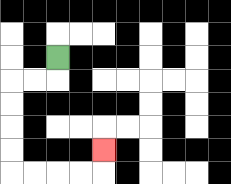{'start': '[2, 2]', 'end': '[4, 6]', 'path_directions': 'D,L,L,D,D,D,D,R,R,R,R,U', 'path_coordinates': '[[2, 2], [2, 3], [1, 3], [0, 3], [0, 4], [0, 5], [0, 6], [0, 7], [1, 7], [2, 7], [3, 7], [4, 7], [4, 6]]'}